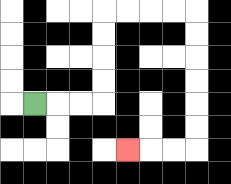{'start': '[1, 4]', 'end': '[5, 6]', 'path_directions': 'R,R,R,U,U,U,U,R,R,R,R,D,D,D,D,D,D,L,L,L', 'path_coordinates': '[[1, 4], [2, 4], [3, 4], [4, 4], [4, 3], [4, 2], [4, 1], [4, 0], [5, 0], [6, 0], [7, 0], [8, 0], [8, 1], [8, 2], [8, 3], [8, 4], [8, 5], [8, 6], [7, 6], [6, 6], [5, 6]]'}